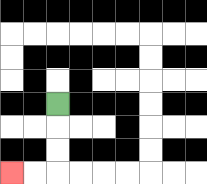{'start': '[2, 4]', 'end': '[0, 7]', 'path_directions': 'D,D,D,L,L', 'path_coordinates': '[[2, 4], [2, 5], [2, 6], [2, 7], [1, 7], [0, 7]]'}